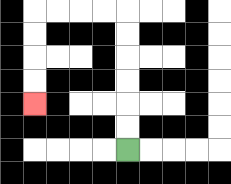{'start': '[5, 6]', 'end': '[1, 4]', 'path_directions': 'U,U,U,U,U,U,L,L,L,L,D,D,D,D', 'path_coordinates': '[[5, 6], [5, 5], [5, 4], [5, 3], [5, 2], [5, 1], [5, 0], [4, 0], [3, 0], [2, 0], [1, 0], [1, 1], [1, 2], [1, 3], [1, 4]]'}